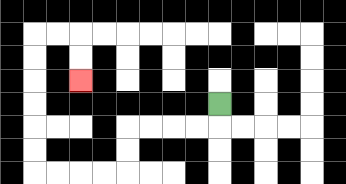{'start': '[9, 4]', 'end': '[3, 3]', 'path_directions': 'D,L,L,L,L,D,D,L,L,L,L,U,U,U,U,U,U,R,R,D,D', 'path_coordinates': '[[9, 4], [9, 5], [8, 5], [7, 5], [6, 5], [5, 5], [5, 6], [5, 7], [4, 7], [3, 7], [2, 7], [1, 7], [1, 6], [1, 5], [1, 4], [1, 3], [1, 2], [1, 1], [2, 1], [3, 1], [3, 2], [3, 3]]'}